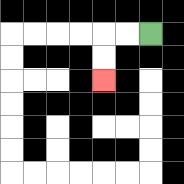{'start': '[6, 1]', 'end': '[4, 3]', 'path_directions': 'L,L,D,D', 'path_coordinates': '[[6, 1], [5, 1], [4, 1], [4, 2], [4, 3]]'}